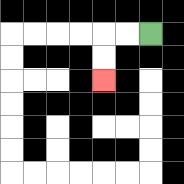{'start': '[6, 1]', 'end': '[4, 3]', 'path_directions': 'L,L,D,D', 'path_coordinates': '[[6, 1], [5, 1], [4, 1], [4, 2], [4, 3]]'}